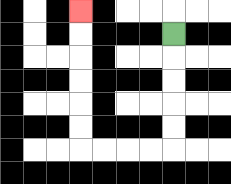{'start': '[7, 1]', 'end': '[3, 0]', 'path_directions': 'D,D,D,D,D,L,L,L,L,U,U,U,U,U,U', 'path_coordinates': '[[7, 1], [7, 2], [7, 3], [7, 4], [7, 5], [7, 6], [6, 6], [5, 6], [4, 6], [3, 6], [3, 5], [3, 4], [3, 3], [3, 2], [3, 1], [3, 0]]'}